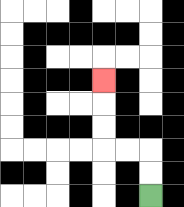{'start': '[6, 8]', 'end': '[4, 3]', 'path_directions': 'U,U,L,L,U,U,U', 'path_coordinates': '[[6, 8], [6, 7], [6, 6], [5, 6], [4, 6], [4, 5], [4, 4], [4, 3]]'}